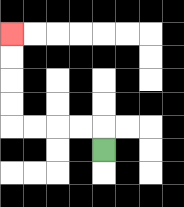{'start': '[4, 6]', 'end': '[0, 1]', 'path_directions': 'U,L,L,L,L,U,U,U,U', 'path_coordinates': '[[4, 6], [4, 5], [3, 5], [2, 5], [1, 5], [0, 5], [0, 4], [0, 3], [0, 2], [0, 1]]'}